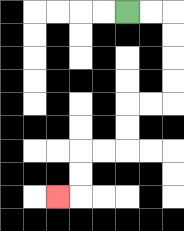{'start': '[5, 0]', 'end': '[2, 8]', 'path_directions': 'R,R,D,D,D,D,L,L,D,D,L,L,D,D,L', 'path_coordinates': '[[5, 0], [6, 0], [7, 0], [7, 1], [7, 2], [7, 3], [7, 4], [6, 4], [5, 4], [5, 5], [5, 6], [4, 6], [3, 6], [3, 7], [3, 8], [2, 8]]'}